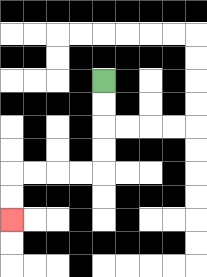{'start': '[4, 3]', 'end': '[0, 9]', 'path_directions': 'D,D,D,D,L,L,L,L,D,D', 'path_coordinates': '[[4, 3], [4, 4], [4, 5], [4, 6], [4, 7], [3, 7], [2, 7], [1, 7], [0, 7], [0, 8], [0, 9]]'}